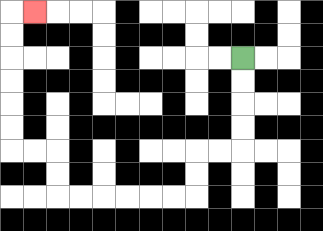{'start': '[10, 2]', 'end': '[1, 0]', 'path_directions': 'D,D,D,D,L,L,D,D,L,L,L,L,L,L,U,U,L,L,U,U,U,U,U,U,R', 'path_coordinates': '[[10, 2], [10, 3], [10, 4], [10, 5], [10, 6], [9, 6], [8, 6], [8, 7], [8, 8], [7, 8], [6, 8], [5, 8], [4, 8], [3, 8], [2, 8], [2, 7], [2, 6], [1, 6], [0, 6], [0, 5], [0, 4], [0, 3], [0, 2], [0, 1], [0, 0], [1, 0]]'}